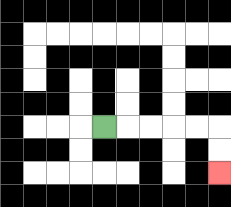{'start': '[4, 5]', 'end': '[9, 7]', 'path_directions': 'R,R,R,R,R,D,D', 'path_coordinates': '[[4, 5], [5, 5], [6, 5], [7, 5], [8, 5], [9, 5], [9, 6], [9, 7]]'}